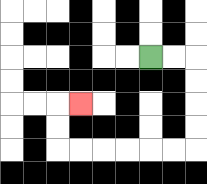{'start': '[6, 2]', 'end': '[3, 4]', 'path_directions': 'R,R,D,D,D,D,L,L,L,L,L,L,U,U,R', 'path_coordinates': '[[6, 2], [7, 2], [8, 2], [8, 3], [8, 4], [8, 5], [8, 6], [7, 6], [6, 6], [5, 6], [4, 6], [3, 6], [2, 6], [2, 5], [2, 4], [3, 4]]'}